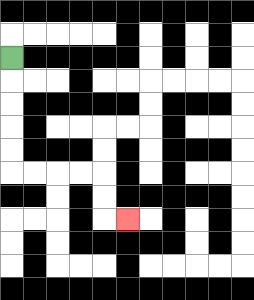{'start': '[0, 2]', 'end': '[5, 9]', 'path_directions': 'D,D,D,D,D,R,R,R,R,D,D,R', 'path_coordinates': '[[0, 2], [0, 3], [0, 4], [0, 5], [0, 6], [0, 7], [1, 7], [2, 7], [3, 7], [4, 7], [4, 8], [4, 9], [5, 9]]'}